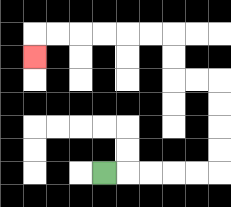{'start': '[4, 7]', 'end': '[1, 2]', 'path_directions': 'R,R,R,R,R,U,U,U,U,L,L,U,U,L,L,L,L,L,L,D', 'path_coordinates': '[[4, 7], [5, 7], [6, 7], [7, 7], [8, 7], [9, 7], [9, 6], [9, 5], [9, 4], [9, 3], [8, 3], [7, 3], [7, 2], [7, 1], [6, 1], [5, 1], [4, 1], [3, 1], [2, 1], [1, 1], [1, 2]]'}